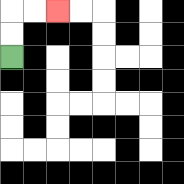{'start': '[0, 2]', 'end': '[2, 0]', 'path_directions': 'U,U,R,R', 'path_coordinates': '[[0, 2], [0, 1], [0, 0], [1, 0], [2, 0]]'}